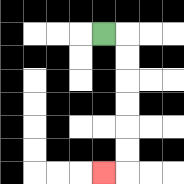{'start': '[4, 1]', 'end': '[4, 7]', 'path_directions': 'R,D,D,D,D,D,D,L', 'path_coordinates': '[[4, 1], [5, 1], [5, 2], [5, 3], [5, 4], [5, 5], [5, 6], [5, 7], [4, 7]]'}